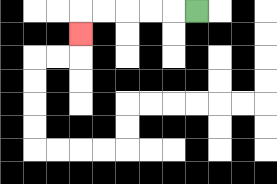{'start': '[8, 0]', 'end': '[3, 1]', 'path_directions': 'L,L,L,L,L,D', 'path_coordinates': '[[8, 0], [7, 0], [6, 0], [5, 0], [4, 0], [3, 0], [3, 1]]'}